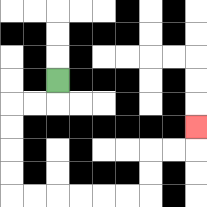{'start': '[2, 3]', 'end': '[8, 5]', 'path_directions': 'D,L,L,D,D,D,D,R,R,R,R,R,R,U,U,R,R,U', 'path_coordinates': '[[2, 3], [2, 4], [1, 4], [0, 4], [0, 5], [0, 6], [0, 7], [0, 8], [1, 8], [2, 8], [3, 8], [4, 8], [5, 8], [6, 8], [6, 7], [6, 6], [7, 6], [8, 6], [8, 5]]'}